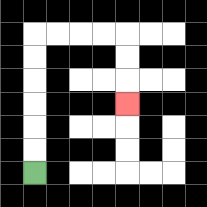{'start': '[1, 7]', 'end': '[5, 4]', 'path_directions': 'U,U,U,U,U,U,R,R,R,R,D,D,D', 'path_coordinates': '[[1, 7], [1, 6], [1, 5], [1, 4], [1, 3], [1, 2], [1, 1], [2, 1], [3, 1], [4, 1], [5, 1], [5, 2], [5, 3], [5, 4]]'}